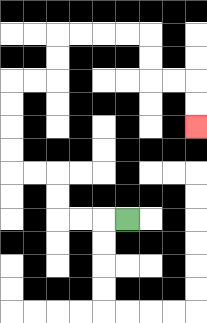{'start': '[5, 9]', 'end': '[8, 5]', 'path_directions': 'L,L,L,U,U,L,L,U,U,U,U,R,R,U,U,R,R,R,R,D,D,R,R,D,D', 'path_coordinates': '[[5, 9], [4, 9], [3, 9], [2, 9], [2, 8], [2, 7], [1, 7], [0, 7], [0, 6], [0, 5], [0, 4], [0, 3], [1, 3], [2, 3], [2, 2], [2, 1], [3, 1], [4, 1], [5, 1], [6, 1], [6, 2], [6, 3], [7, 3], [8, 3], [8, 4], [8, 5]]'}